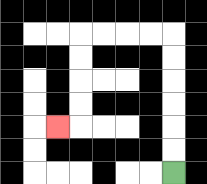{'start': '[7, 7]', 'end': '[2, 5]', 'path_directions': 'U,U,U,U,U,U,L,L,L,L,D,D,D,D,L', 'path_coordinates': '[[7, 7], [7, 6], [7, 5], [7, 4], [7, 3], [7, 2], [7, 1], [6, 1], [5, 1], [4, 1], [3, 1], [3, 2], [3, 3], [3, 4], [3, 5], [2, 5]]'}